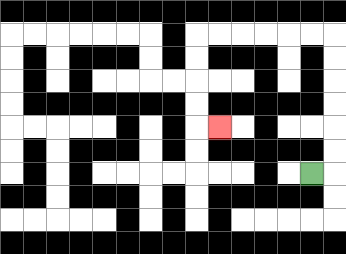{'start': '[13, 7]', 'end': '[9, 5]', 'path_directions': 'R,U,U,U,U,U,U,L,L,L,L,L,L,D,D,D,D,R', 'path_coordinates': '[[13, 7], [14, 7], [14, 6], [14, 5], [14, 4], [14, 3], [14, 2], [14, 1], [13, 1], [12, 1], [11, 1], [10, 1], [9, 1], [8, 1], [8, 2], [8, 3], [8, 4], [8, 5], [9, 5]]'}